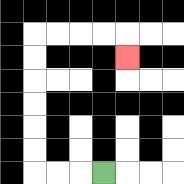{'start': '[4, 7]', 'end': '[5, 2]', 'path_directions': 'L,L,L,U,U,U,U,U,U,R,R,R,R,D', 'path_coordinates': '[[4, 7], [3, 7], [2, 7], [1, 7], [1, 6], [1, 5], [1, 4], [1, 3], [1, 2], [1, 1], [2, 1], [3, 1], [4, 1], [5, 1], [5, 2]]'}